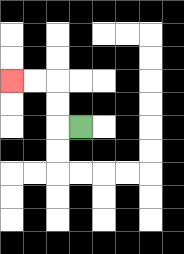{'start': '[3, 5]', 'end': '[0, 3]', 'path_directions': 'L,U,U,L,L', 'path_coordinates': '[[3, 5], [2, 5], [2, 4], [2, 3], [1, 3], [0, 3]]'}